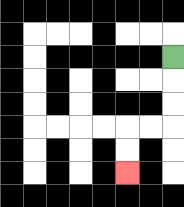{'start': '[7, 2]', 'end': '[5, 7]', 'path_directions': 'D,D,D,L,L,D,D', 'path_coordinates': '[[7, 2], [7, 3], [7, 4], [7, 5], [6, 5], [5, 5], [5, 6], [5, 7]]'}